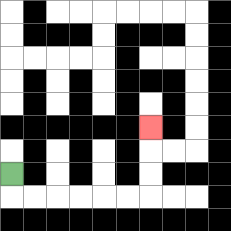{'start': '[0, 7]', 'end': '[6, 5]', 'path_directions': 'D,R,R,R,R,R,R,U,U,U', 'path_coordinates': '[[0, 7], [0, 8], [1, 8], [2, 8], [3, 8], [4, 8], [5, 8], [6, 8], [6, 7], [6, 6], [6, 5]]'}